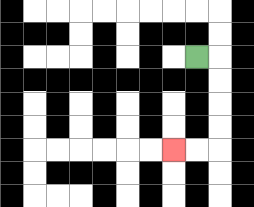{'start': '[8, 2]', 'end': '[7, 6]', 'path_directions': 'R,D,D,D,D,L,L', 'path_coordinates': '[[8, 2], [9, 2], [9, 3], [9, 4], [9, 5], [9, 6], [8, 6], [7, 6]]'}